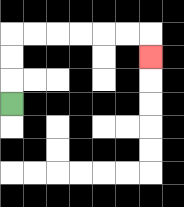{'start': '[0, 4]', 'end': '[6, 2]', 'path_directions': 'U,U,U,R,R,R,R,R,R,D', 'path_coordinates': '[[0, 4], [0, 3], [0, 2], [0, 1], [1, 1], [2, 1], [3, 1], [4, 1], [5, 1], [6, 1], [6, 2]]'}